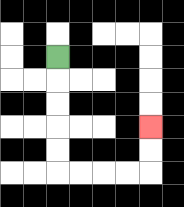{'start': '[2, 2]', 'end': '[6, 5]', 'path_directions': 'D,D,D,D,D,R,R,R,R,U,U', 'path_coordinates': '[[2, 2], [2, 3], [2, 4], [2, 5], [2, 6], [2, 7], [3, 7], [4, 7], [5, 7], [6, 7], [6, 6], [6, 5]]'}